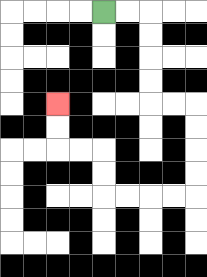{'start': '[4, 0]', 'end': '[2, 4]', 'path_directions': 'R,R,D,D,D,D,R,R,D,D,D,D,L,L,L,L,U,U,L,L,U,U', 'path_coordinates': '[[4, 0], [5, 0], [6, 0], [6, 1], [6, 2], [6, 3], [6, 4], [7, 4], [8, 4], [8, 5], [8, 6], [8, 7], [8, 8], [7, 8], [6, 8], [5, 8], [4, 8], [4, 7], [4, 6], [3, 6], [2, 6], [2, 5], [2, 4]]'}